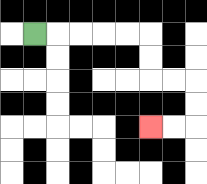{'start': '[1, 1]', 'end': '[6, 5]', 'path_directions': 'R,R,R,R,R,D,D,R,R,D,D,L,L', 'path_coordinates': '[[1, 1], [2, 1], [3, 1], [4, 1], [5, 1], [6, 1], [6, 2], [6, 3], [7, 3], [8, 3], [8, 4], [8, 5], [7, 5], [6, 5]]'}